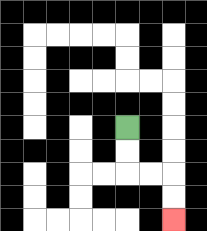{'start': '[5, 5]', 'end': '[7, 9]', 'path_directions': 'D,D,R,R,D,D', 'path_coordinates': '[[5, 5], [5, 6], [5, 7], [6, 7], [7, 7], [7, 8], [7, 9]]'}